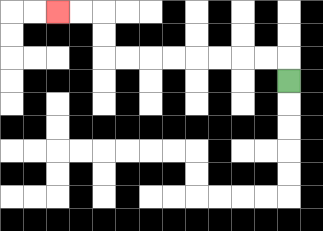{'start': '[12, 3]', 'end': '[2, 0]', 'path_directions': 'U,L,L,L,L,L,L,L,L,U,U,L,L', 'path_coordinates': '[[12, 3], [12, 2], [11, 2], [10, 2], [9, 2], [8, 2], [7, 2], [6, 2], [5, 2], [4, 2], [4, 1], [4, 0], [3, 0], [2, 0]]'}